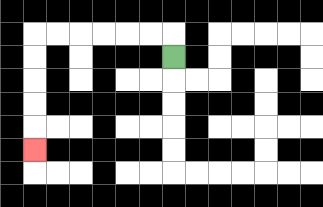{'start': '[7, 2]', 'end': '[1, 6]', 'path_directions': 'U,L,L,L,L,L,L,D,D,D,D,D', 'path_coordinates': '[[7, 2], [7, 1], [6, 1], [5, 1], [4, 1], [3, 1], [2, 1], [1, 1], [1, 2], [1, 3], [1, 4], [1, 5], [1, 6]]'}